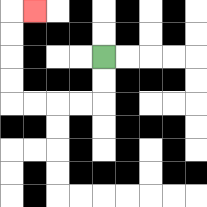{'start': '[4, 2]', 'end': '[1, 0]', 'path_directions': 'D,D,L,L,L,L,U,U,U,U,R', 'path_coordinates': '[[4, 2], [4, 3], [4, 4], [3, 4], [2, 4], [1, 4], [0, 4], [0, 3], [0, 2], [0, 1], [0, 0], [1, 0]]'}